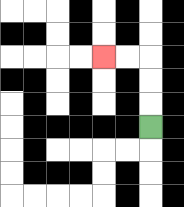{'start': '[6, 5]', 'end': '[4, 2]', 'path_directions': 'U,U,U,L,L', 'path_coordinates': '[[6, 5], [6, 4], [6, 3], [6, 2], [5, 2], [4, 2]]'}